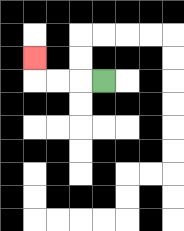{'start': '[4, 3]', 'end': '[1, 2]', 'path_directions': 'L,L,L,U', 'path_coordinates': '[[4, 3], [3, 3], [2, 3], [1, 3], [1, 2]]'}